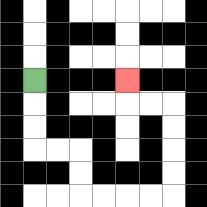{'start': '[1, 3]', 'end': '[5, 3]', 'path_directions': 'D,D,D,R,R,D,D,R,R,R,R,U,U,U,U,L,L,U', 'path_coordinates': '[[1, 3], [1, 4], [1, 5], [1, 6], [2, 6], [3, 6], [3, 7], [3, 8], [4, 8], [5, 8], [6, 8], [7, 8], [7, 7], [7, 6], [7, 5], [7, 4], [6, 4], [5, 4], [5, 3]]'}